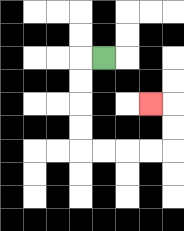{'start': '[4, 2]', 'end': '[6, 4]', 'path_directions': 'L,D,D,D,D,R,R,R,R,U,U,L', 'path_coordinates': '[[4, 2], [3, 2], [3, 3], [3, 4], [3, 5], [3, 6], [4, 6], [5, 6], [6, 6], [7, 6], [7, 5], [7, 4], [6, 4]]'}